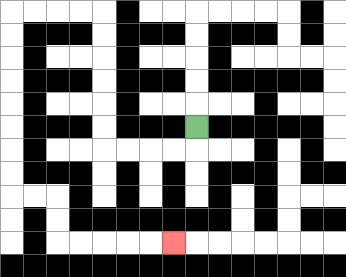{'start': '[8, 5]', 'end': '[7, 10]', 'path_directions': 'D,L,L,L,L,U,U,U,U,U,U,L,L,L,L,D,D,D,D,D,D,D,D,R,R,D,D,R,R,R,R,R', 'path_coordinates': '[[8, 5], [8, 6], [7, 6], [6, 6], [5, 6], [4, 6], [4, 5], [4, 4], [4, 3], [4, 2], [4, 1], [4, 0], [3, 0], [2, 0], [1, 0], [0, 0], [0, 1], [0, 2], [0, 3], [0, 4], [0, 5], [0, 6], [0, 7], [0, 8], [1, 8], [2, 8], [2, 9], [2, 10], [3, 10], [4, 10], [5, 10], [6, 10], [7, 10]]'}